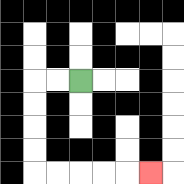{'start': '[3, 3]', 'end': '[6, 7]', 'path_directions': 'L,L,D,D,D,D,R,R,R,R,R', 'path_coordinates': '[[3, 3], [2, 3], [1, 3], [1, 4], [1, 5], [1, 6], [1, 7], [2, 7], [3, 7], [4, 7], [5, 7], [6, 7]]'}